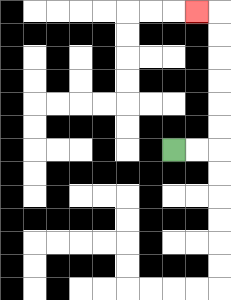{'start': '[7, 6]', 'end': '[8, 0]', 'path_directions': 'R,R,U,U,U,U,U,U,L', 'path_coordinates': '[[7, 6], [8, 6], [9, 6], [9, 5], [9, 4], [9, 3], [9, 2], [9, 1], [9, 0], [8, 0]]'}